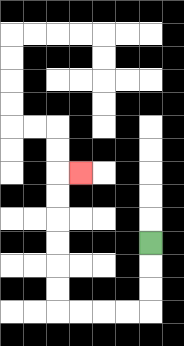{'start': '[6, 10]', 'end': '[3, 7]', 'path_directions': 'D,D,D,L,L,L,L,U,U,U,U,U,U,R', 'path_coordinates': '[[6, 10], [6, 11], [6, 12], [6, 13], [5, 13], [4, 13], [3, 13], [2, 13], [2, 12], [2, 11], [2, 10], [2, 9], [2, 8], [2, 7], [3, 7]]'}